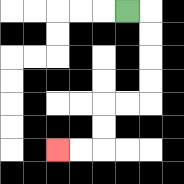{'start': '[5, 0]', 'end': '[2, 6]', 'path_directions': 'R,D,D,D,D,L,L,D,D,L,L', 'path_coordinates': '[[5, 0], [6, 0], [6, 1], [6, 2], [6, 3], [6, 4], [5, 4], [4, 4], [4, 5], [4, 6], [3, 6], [2, 6]]'}